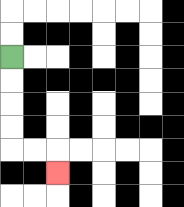{'start': '[0, 2]', 'end': '[2, 7]', 'path_directions': 'D,D,D,D,R,R,D', 'path_coordinates': '[[0, 2], [0, 3], [0, 4], [0, 5], [0, 6], [1, 6], [2, 6], [2, 7]]'}